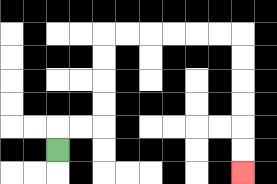{'start': '[2, 6]', 'end': '[10, 7]', 'path_directions': 'U,R,R,U,U,U,U,R,R,R,R,R,R,D,D,D,D,D,D', 'path_coordinates': '[[2, 6], [2, 5], [3, 5], [4, 5], [4, 4], [4, 3], [4, 2], [4, 1], [5, 1], [6, 1], [7, 1], [8, 1], [9, 1], [10, 1], [10, 2], [10, 3], [10, 4], [10, 5], [10, 6], [10, 7]]'}